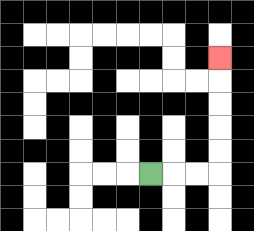{'start': '[6, 7]', 'end': '[9, 2]', 'path_directions': 'R,R,R,U,U,U,U,U', 'path_coordinates': '[[6, 7], [7, 7], [8, 7], [9, 7], [9, 6], [9, 5], [9, 4], [9, 3], [9, 2]]'}